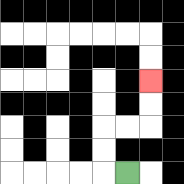{'start': '[5, 7]', 'end': '[6, 3]', 'path_directions': 'L,U,U,R,R,U,U', 'path_coordinates': '[[5, 7], [4, 7], [4, 6], [4, 5], [5, 5], [6, 5], [6, 4], [6, 3]]'}